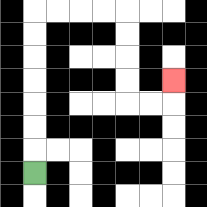{'start': '[1, 7]', 'end': '[7, 3]', 'path_directions': 'U,U,U,U,U,U,U,R,R,R,R,D,D,D,D,R,R,U', 'path_coordinates': '[[1, 7], [1, 6], [1, 5], [1, 4], [1, 3], [1, 2], [1, 1], [1, 0], [2, 0], [3, 0], [4, 0], [5, 0], [5, 1], [5, 2], [5, 3], [5, 4], [6, 4], [7, 4], [7, 3]]'}